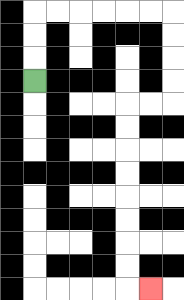{'start': '[1, 3]', 'end': '[6, 12]', 'path_directions': 'U,U,U,R,R,R,R,R,R,D,D,D,D,L,L,D,D,D,D,D,D,D,D,R', 'path_coordinates': '[[1, 3], [1, 2], [1, 1], [1, 0], [2, 0], [3, 0], [4, 0], [5, 0], [6, 0], [7, 0], [7, 1], [7, 2], [7, 3], [7, 4], [6, 4], [5, 4], [5, 5], [5, 6], [5, 7], [5, 8], [5, 9], [5, 10], [5, 11], [5, 12], [6, 12]]'}